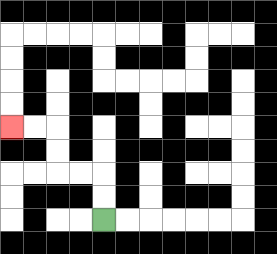{'start': '[4, 9]', 'end': '[0, 5]', 'path_directions': 'U,U,L,L,U,U,L,L', 'path_coordinates': '[[4, 9], [4, 8], [4, 7], [3, 7], [2, 7], [2, 6], [2, 5], [1, 5], [0, 5]]'}